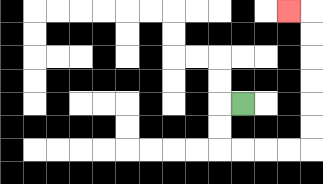{'start': '[10, 4]', 'end': '[12, 0]', 'path_directions': 'L,D,D,R,R,R,R,U,U,U,U,U,U,L', 'path_coordinates': '[[10, 4], [9, 4], [9, 5], [9, 6], [10, 6], [11, 6], [12, 6], [13, 6], [13, 5], [13, 4], [13, 3], [13, 2], [13, 1], [13, 0], [12, 0]]'}